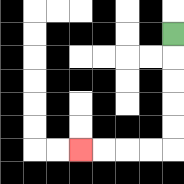{'start': '[7, 1]', 'end': '[3, 6]', 'path_directions': 'D,D,D,D,D,L,L,L,L', 'path_coordinates': '[[7, 1], [7, 2], [7, 3], [7, 4], [7, 5], [7, 6], [6, 6], [5, 6], [4, 6], [3, 6]]'}